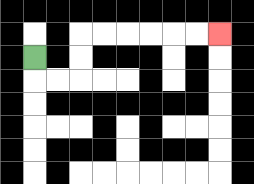{'start': '[1, 2]', 'end': '[9, 1]', 'path_directions': 'D,R,R,U,U,R,R,R,R,R,R', 'path_coordinates': '[[1, 2], [1, 3], [2, 3], [3, 3], [3, 2], [3, 1], [4, 1], [5, 1], [6, 1], [7, 1], [8, 1], [9, 1]]'}